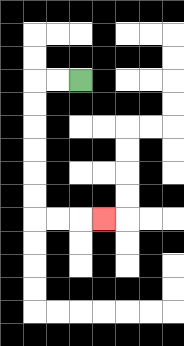{'start': '[3, 3]', 'end': '[4, 9]', 'path_directions': 'L,L,D,D,D,D,D,D,R,R,R', 'path_coordinates': '[[3, 3], [2, 3], [1, 3], [1, 4], [1, 5], [1, 6], [1, 7], [1, 8], [1, 9], [2, 9], [3, 9], [4, 9]]'}